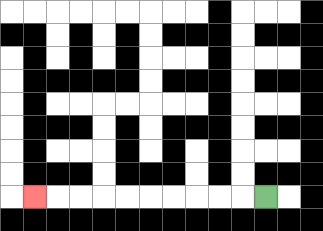{'start': '[11, 8]', 'end': '[1, 8]', 'path_directions': 'L,L,L,L,L,L,L,L,L,L', 'path_coordinates': '[[11, 8], [10, 8], [9, 8], [8, 8], [7, 8], [6, 8], [5, 8], [4, 8], [3, 8], [2, 8], [1, 8]]'}